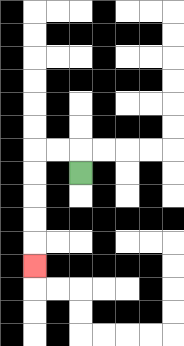{'start': '[3, 7]', 'end': '[1, 11]', 'path_directions': 'U,L,L,D,D,D,D,D', 'path_coordinates': '[[3, 7], [3, 6], [2, 6], [1, 6], [1, 7], [1, 8], [1, 9], [1, 10], [1, 11]]'}